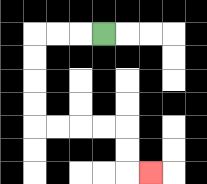{'start': '[4, 1]', 'end': '[6, 7]', 'path_directions': 'L,L,L,D,D,D,D,R,R,R,R,D,D,R', 'path_coordinates': '[[4, 1], [3, 1], [2, 1], [1, 1], [1, 2], [1, 3], [1, 4], [1, 5], [2, 5], [3, 5], [4, 5], [5, 5], [5, 6], [5, 7], [6, 7]]'}